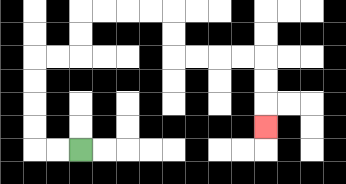{'start': '[3, 6]', 'end': '[11, 5]', 'path_directions': 'L,L,U,U,U,U,R,R,U,U,R,R,R,R,D,D,R,R,R,R,D,D,D', 'path_coordinates': '[[3, 6], [2, 6], [1, 6], [1, 5], [1, 4], [1, 3], [1, 2], [2, 2], [3, 2], [3, 1], [3, 0], [4, 0], [5, 0], [6, 0], [7, 0], [7, 1], [7, 2], [8, 2], [9, 2], [10, 2], [11, 2], [11, 3], [11, 4], [11, 5]]'}